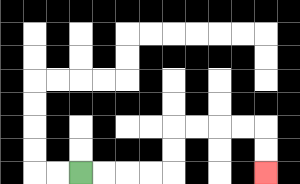{'start': '[3, 7]', 'end': '[11, 7]', 'path_directions': 'R,R,R,R,U,U,R,R,R,R,D,D', 'path_coordinates': '[[3, 7], [4, 7], [5, 7], [6, 7], [7, 7], [7, 6], [7, 5], [8, 5], [9, 5], [10, 5], [11, 5], [11, 6], [11, 7]]'}